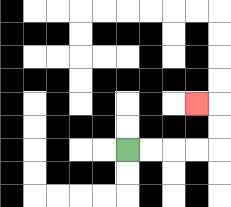{'start': '[5, 6]', 'end': '[8, 4]', 'path_directions': 'R,R,R,R,U,U,L', 'path_coordinates': '[[5, 6], [6, 6], [7, 6], [8, 6], [9, 6], [9, 5], [9, 4], [8, 4]]'}